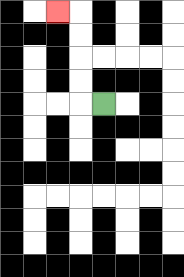{'start': '[4, 4]', 'end': '[2, 0]', 'path_directions': 'L,U,U,U,U,L', 'path_coordinates': '[[4, 4], [3, 4], [3, 3], [3, 2], [3, 1], [3, 0], [2, 0]]'}